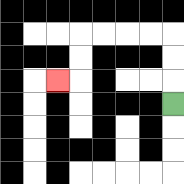{'start': '[7, 4]', 'end': '[2, 3]', 'path_directions': 'U,U,U,L,L,L,L,D,D,L', 'path_coordinates': '[[7, 4], [7, 3], [7, 2], [7, 1], [6, 1], [5, 1], [4, 1], [3, 1], [3, 2], [3, 3], [2, 3]]'}